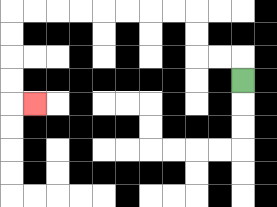{'start': '[10, 3]', 'end': '[1, 4]', 'path_directions': 'U,L,L,U,U,L,L,L,L,L,L,L,L,D,D,D,D,R', 'path_coordinates': '[[10, 3], [10, 2], [9, 2], [8, 2], [8, 1], [8, 0], [7, 0], [6, 0], [5, 0], [4, 0], [3, 0], [2, 0], [1, 0], [0, 0], [0, 1], [0, 2], [0, 3], [0, 4], [1, 4]]'}